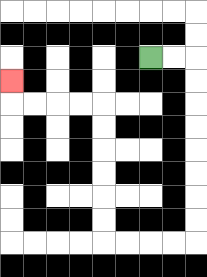{'start': '[6, 2]', 'end': '[0, 3]', 'path_directions': 'R,R,D,D,D,D,D,D,D,D,L,L,L,L,U,U,U,U,U,U,L,L,L,L,U', 'path_coordinates': '[[6, 2], [7, 2], [8, 2], [8, 3], [8, 4], [8, 5], [8, 6], [8, 7], [8, 8], [8, 9], [8, 10], [7, 10], [6, 10], [5, 10], [4, 10], [4, 9], [4, 8], [4, 7], [4, 6], [4, 5], [4, 4], [3, 4], [2, 4], [1, 4], [0, 4], [0, 3]]'}